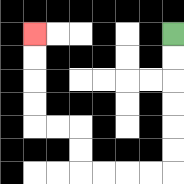{'start': '[7, 1]', 'end': '[1, 1]', 'path_directions': 'D,D,D,D,D,D,L,L,L,L,U,U,L,L,U,U,U,U', 'path_coordinates': '[[7, 1], [7, 2], [7, 3], [7, 4], [7, 5], [7, 6], [7, 7], [6, 7], [5, 7], [4, 7], [3, 7], [3, 6], [3, 5], [2, 5], [1, 5], [1, 4], [1, 3], [1, 2], [1, 1]]'}